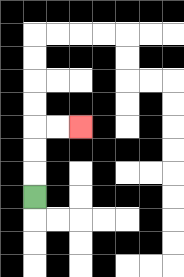{'start': '[1, 8]', 'end': '[3, 5]', 'path_directions': 'U,U,U,R,R', 'path_coordinates': '[[1, 8], [1, 7], [1, 6], [1, 5], [2, 5], [3, 5]]'}